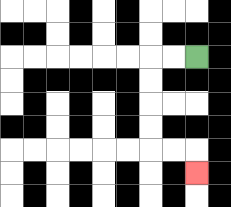{'start': '[8, 2]', 'end': '[8, 7]', 'path_directions': 'L,L,D,D,D,D,R,R,D', 'path_coordinates': '[[8, 2], [7, 2], [6, 2], [6, 3], [6, 4], [6, 5], [6, 6], [7, 6], [8, 6], [8, 7]]'}